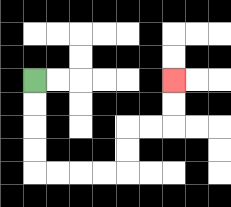{'start': '[1, 3]', 'end': '[7, 3]', 'path_directions': 'D,D,D,D,R,R,R,R,U,U,R,R,U,U', 'path_coordinates': '[[1, 3], [1, 4], [1, 5], [1, 6], [1, 7], [2, 7], [3, 7], [4, 7], [5, 7], [5, 6], [5, 5], [6, 5], [7, 5], [7, 4], [7, 3]]'}